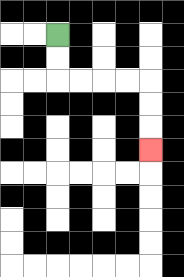{'start': '[2, 1]', 'end': '[6, 6]', 'path_directions': 'D,D,R,R,R,R,D,D,D', 'path_coordinates': '[[2, 1], [2, 2], [2, 3], [3, 3], [4, 3], [5, 3], [6, 3], [6, 4], [6, 5], [6, 6]]'}